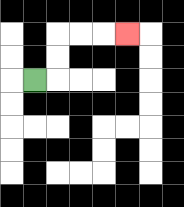{'start': '[1, 3]', 'end': '[5, 1]', 'path_directions': 'R,U,U,R,R,R', 'path_coordinates': '[[1, 3], [2, 3], [2, 2], [2, 1], [3, 1], [4, 1], [5, 1]]'}